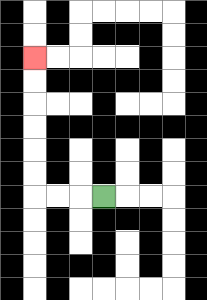{'start': '[4, 8]', 'end': '[1, 2]', 'path_directions': 'L,L,L,U,U,U,U,U,U', 'path_coordinates': '[[4, 8], [3, 8], [2, 8], [1, 8], [1, 7], [1, 6], [1, 5], [1, 4], [1, 3], [1, 2]]'}